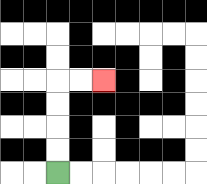{'start': '[2, 7]', 'end': '[4, 3]', 'path_directions': 'U,U,U,U,R,R', 'path_coordinates': '[[2, 7], [2, 6], [2, 5], [2, 4], [2, 3], [3, 3], [4, 3]]'}